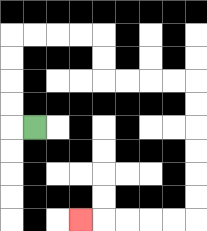{'start': '[1, 5]', 'end': '[3, 9]', 'path_directions': 'L,U,U,U,U,R,R,R,R,D,D,R,R,R,R,D,D,D,D,D,D,L,L,L,L,L', 'path_coordinates': '[[1, 5], [0, 5], [0, 4], [0, 3], [0, 2], [0, 1], [1, 1], [2, 1], [3, 1], [4, 1], [4, 2], [4, 3], [5, 3], [6, 3], [7, 3], [8, 3], [8, 4], [8, 5], [8, 6], [8, 7], [8, 8], [8, 9], [7, 9], [6, 9], [5, 9], [4, 9], [3, 9]]'}